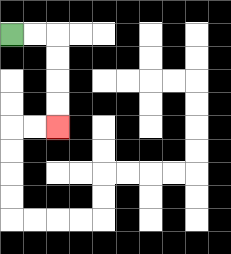{'start': '[0, 1]', 'end': '[2, 5]', 'path_directions': 'R,R,D,D,D,D', 'path_coordinates': '[[0, 1], [1, 1], [2, 1], [2, 2], [2, 3], [2, 4], [2, 5]]'}